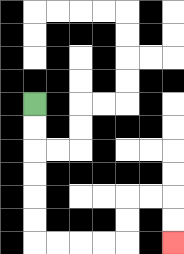{'start': '[1, 4]', 'end': '[7, 10]', 'path_directions': 'D,D,D,D,D,D,R,R,R,R,U,U,R,R,D,D', 'path_coordinates': '[[1, 4], [1, 5], [1, 6], [1, 7], [1, 8], [1, 9], [1, 10], [2, 10], [3, 10], [4, 10], [5, 10], [5, 9], [5, 8], [6, 8], [7, 8], [7, 9], [7, 10]]'}